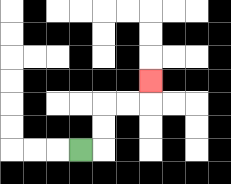{'start': '[3, 6]', 'end': '[6, 3]', 'path_directions': 'R,U,U,R,R,U', 'path_coordinates': '[[3, 6], [4, 6], [4, 5], [4, 4], [5, 4], [6, 4], [6, 3]]'}